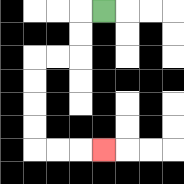{'start': '[4, 0]', 'end': '[4, 6]', 'path_directions': 'L,D,D,L,L,D,D,D,D,R,R,R', 'path_coordinates': '[[4, 0], [3, 0], [3, 1], [3, 2], [2, 2], [1, 2], [1, 3], [1, 4], [1, 5], [1, 6], [2, 6], [3, 6], [4, 6]]'}